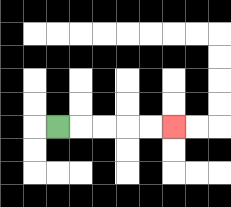{'start': '[2, 5]', 'end': '[7, 5]', 'path_directions': 'R,R,R,R,R', 'path_coordinates': '[[2, 5], [3, 5], [4, 5], [5, 5], [6, 5], [7, 5]]'}